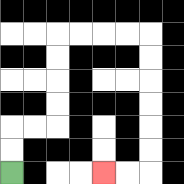{'start': '[0, 7]', 'end': '[4, 7]', 'path_directions': 'U,U,R,R,U,U,U,U,R,R,R,R,D,D,D,D,D,D,L,L', 'path_coordinates': '[[0, 7], [0, 6], [0, 5], [1, 5], [2, 5], [2, 4], [2, 3], [2, 2], [2, 1], [3, 1], [4, 1], [5, 1], [6, 1], [6, 2], [6, 3], [6, 4], [6, 5], [6, 6], [6, 7], [5, 7], [4, 7]]'}